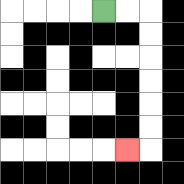{'start': '[4, 0]', 'end': '[5, 6]', 'path_directions': 'R,R,D,D,D,D,D,D,L', 'path_coordinates': '[[4, 0], [5, 0], [6, 0], [6, 1], [6, 2], [6, 3], [6, 4], [6, 5], [6, 6], [5, 6]]'}